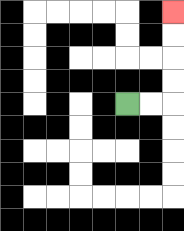{'start': '[5, 4]', 'end': '[7, 0]', 'path_directions': 'R,R,U,U,U,U', 'path_coordinates': '[[5, 4], [6, 4], [7, 4], [7, 3], [7, 2], [7, 1], [7, 0]]'}